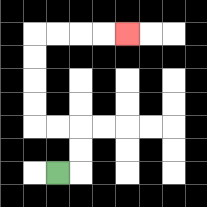{'start': '[2, 7]', 'end': '[5, 1]', 'path_directions': 'R,U,U,L,L,U,U,U,U,R,R,R,R', 'path_coordinates': '[[2, 7], [3, 7], [3, 6], [3, 5], [2, 5], [1, 5], [1, 4], [1, 3], [1, 2], [1, 1], [2, 1], [3, 1], [4, 1], [5, 1]]'}